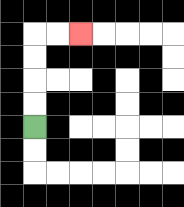{'start': '[1, 5]', 'end': '[3, 1]', 'path_directions': 'U,U,U,U,R,R', 'path_coordinates': '[[1, 5], [1, 4], [1, 3], [1, 2], [1, 1], [2, 1], [3, 1]]'}